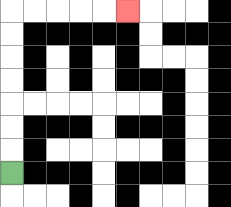{'start': '[0, 7]', 'end': '[5, 0]', 'path_directions': 'U,U,U,U,U,U,U,R,R,R,R,R', 'path_coordinates': '[[0, 7], [0, 6], [0, 5], [0, 4], [0, 3], [0, 2], [0, 1], [0, 0], [1, 0], [2, 0], [3, 0], [4, 0], [5, 0]]'}